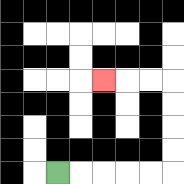{'start': '[2, 7]', 'end': '[4, 3]', 'path_directions': 'R,R,R,R,R,U,U,U,U,L,L,L', 'path_coordinates': '[[2, 7], [3, 7], [4, 7], [5, 7], [6, 7], [7, 7], [7, 6], [7, 5], [7, 4], [7, 3], [6, 3], [5, 3], [4, 3]]'}